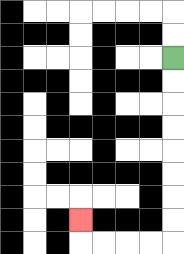{'start': '[7, 2]', 'end': '[3, 9]', 'path_directions': 'D,D,D,D,D,D,D,D,L,L,L,L,U', 'path_coordinates': '[[7, 2], [7, 3], [7, 4], [7, 5], [7, 6], [7, 7], [7, 8], [7, 9], [7, 10], [6, 10], [5, 10], [4, 10], [3, 10], [3, 9]]'}